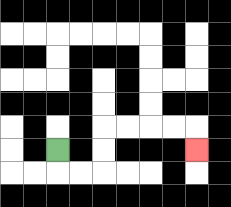{'start': '[2, 6]', 'end': '[8, 6]', 'path_directions': 'D,R,R,U,U,R,R,R,R,D', 'path_coordinates': '[[2, 6], [2, 7], [3, 7], [4, 7], [4, 6], [4, 5], [5, 5], [6, 5], [7, 5], [8, 5], [8, 6]]'}